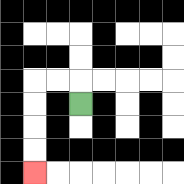{'start': '[3, 4]', 'end': '[1, 7]', 'path_directions': 'U,L,L,D,D,D,D', 'path_coordinates': '[[3, 4], [3, 3], [2, 3], [1, 3], [1, 4], [1, 5], [1, 6], [1, 7]]'}